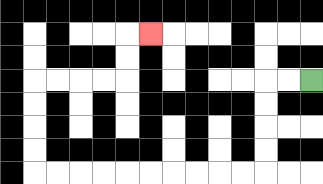{'start': '[13, 3]', 'end': '[6, 1]', 'path_directions': 'L,L,D,D,D,D,L,L,L,L,L,L,L,L,L,L,U,U,U,U,R,R,R,R,U,U,R', 'path_coordinates': '[[13, 3], [12, 3], [11, 3], [11, 4], [11, 5], [11, 6], [11, 7], [10, 7], [9, 7], [8, 7], [7, 7], [6, 7], [5, 7], [4, 7], [3, 7], [2, 7], [1, 7], [1, 6], [1, 5], [1, 4], [1, 3], [2, 3], [3, 3], [4, 3], [5, 3], [5, 2], [5, 1], [6, 1]]'}